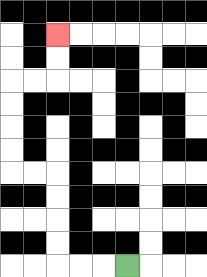{'start': '[5, 11]', 'end': '[2, 1]', 'path_directions': 'L,L,L,U,U,U,U,L,L,U,U,U,U,R,R,U,U', 'path_coordinates': '[[5, 11], [4, 11], [3, 11], [2, 11], [2, 10], [2, 9], [2, 8], [2, 7], [1, 7], [0, 7], [0, 6], [0, 5], [0, 4], [0, 3], [1, 3], [2, 3], [2, 2], [2, 1]]'}